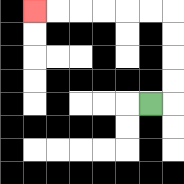{'start': '[6, 4]', 'end': '[1, 0]', 'path_directions': 'R,U,U,U,U,L,L,L,L,L,L', 'path_coordinates': '[[6, 4], [7, 4], [7, 3], [7, 2], [7, 1], [7, 0], [6, 0], [5, 0], [4, 0], [3, 0], [2, 0], [1, 0]]'}